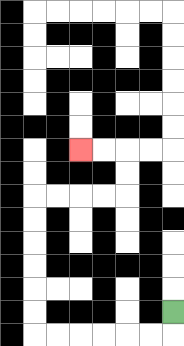{'start': '[7, 13]', 'end': '[3, 6]', 'path_directions': 'D,L,L,L,L,L,L,U,U,U,U,U,U,R,R,R,R,U,U,L,L', 'path_coordinates': '[[7, 13], [7, 14], [6, 14], [5, 14], [4, 14], [3, 14], [2, 14], [1, 14], [1, 13], [1, 12], [1, 11], [1, 10], [1, 9], [1, 8], [2, 8], [3, 8], [4, 8], [5, 8], [5, 7], [5, 6], [4, 6], [3, 6]]'}